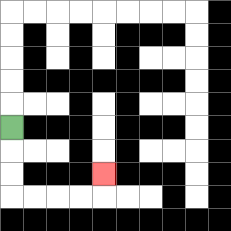{'start': '[0, 5]', 'end': '[4, 7]', 'path_directions': 'D,D,D,R,R,R,R,U', 'path_coordinates': '[[0, 5], [0, 6], [0, 7], [0, 8], [1, 8], [2, 8], [3, 8], [4, 8], [4, 7]]'}